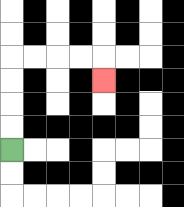{'start': '[0, 6]', 'end': '[4, 3]', 'path_directions': 'U,U,U,U,R,R,R,R,D', 'path_coordinates': '[[0, 6], [0, 5], [0, 4], [0, 3], [0, 2], [1, 2], [2, 2], [3, 2], [4, 2], [4, 3]]'}